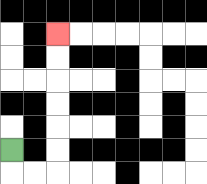{'start': '[0, 6]', 'end': '[2, 1]', 'path_directions': 'D,R,R,U,U,U,U,U,U', 'path_coordinates': '[[0, 6], [0, 7], [1, 7], [2, 7], [2, 6], [2, 5], [2, 4], [2, 3], [2, 2], [2, 1]]'}